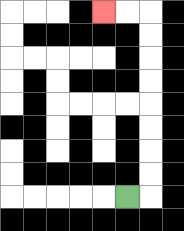{'start': '[5, 8]', 'end': '[4, 0]', 'path_directions': 'R,U,U,U,U,U,U,U,U,L,L', 'path_coordinates': '[[5, 8], [6, 8], [6, 7], [6, 6], [6, 5], [6, 4], [6, 3], [6, 2], [6, 1], [6, 0], [5, 0], [4, 0]]'}